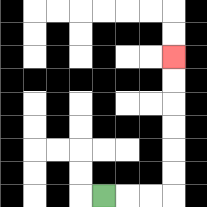{'start': '[4, 8]', 'end': '[7, 2]', 'path_directions': 'R,R,R,U,U,U,U,U,U', 'path_coordinates': '[[4, 8], [5, 8], [6, 8], [7, 8], [7, 7], [7, 6], [7, 5], [7, 4], [7, 3], [7, 2]]'}